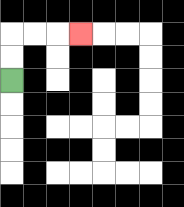{'start': '[0, 3]', 'end': '[3, 1]', 'path_directions': 'U,U,R,R,R', 'path_coordinates': '[[0, 3], [0, 2], [0, 1], [1, 1], [2, 1], [3, 1]]'}